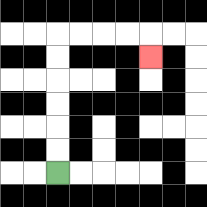{'start': '[2, 7]', 'end': '[6, 2]', 'path_directions': 'U,U,U,U,U,U,R,R,R,R,D', 'path_coordinates': '[[2, 7], [2, 6], [2, 5], [2, 4], [2, 3], [2, 2], [2, 1], [3, 1], [4, 1], [5, 1], [6, 1], [6, 2]]'}